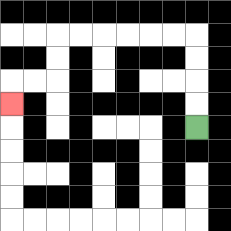{'start': '[8, 5]', 'end': '[0, 4]', 'path_directions': 'U,U,U,U,L,L,L,L,L,L,D,D,L,L,D', 'path_coordinates': '[[8, 5], [8, 4], [8, 3], [8, 2], [8, 1], [7, 1], [6, 1], [5, 1], [4, 1], [3, 1], [2, 1], [2, 2], [2, 3], [1, 3], [0, 3], [0, 4]]'}